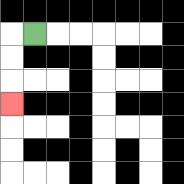{'start': '[1, 1]', 'end': '[0, 4]', 'path_directions': 'L,D,D,D', 'path_coordinates': '[[1, 1], [0, 1], [0, 2], [0, 3], [0, 4]]'}